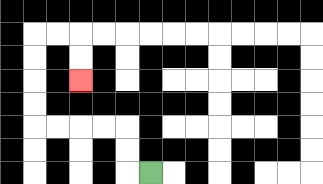{'start': '[6, 7]', 'end': '[3, 3]', 'path_directions': 'L,U,U,L,L,L,L,U,U,U,U,R,R,D,D', 'path_coordinates': '[[6, 7], [5, 7], [5, 6], [5, 5], [4, 5], [3, 5], [2, 5], [1, 5], [1, 4], [1, 3], [1, 2], [1, 1], [2, 1], [3, 1], [3, 2], [3, 3]]'}